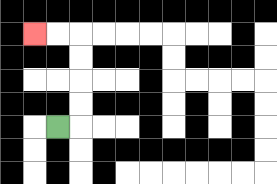{'start': '[2, 5]', 'end': '[1, 1]', 'path_directions': 'R,U,U,U,U,L,L', 'path_coordinates': '[[2, 5], [3, 5], [3, 4], [3, 3], [3, 2], [3, 1], [2, 1], [1, 1]]'}